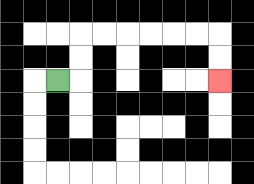{'start': '[2, 3]', 'end': '[9, 3]', 'path_directions': 'R,U,U,R,R,R,R,R,R,D,D', 'path_coordinates': '[[2, 3], [3, 3], [3, 2], [3, 1], [4, 1], [5, 1], [6, 1], [7, 1], [8, 1], [9, 1], [9, 2], [9, 3]]'}